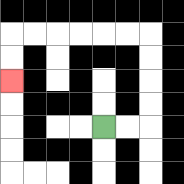{'start': '[4, 5]', 'end': '[0, 3]', 'path_directions': 'R,R,U,U,U,U,L,L,L,L,L,L,D,D', 'path_coordinates': '[[4, 5], [5, 5], [6, 5], [6, 4], [6, 3], [6, 2], [6, 1], [5, 1], [4, 1], [3, 1], [2, 1], [1, 1], [0, 1], [0, 2], [0, 3]]'}